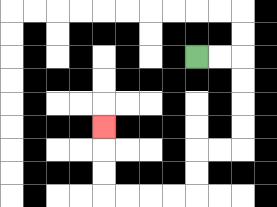{'start': '[8, 2]', 'end': '[4, 5]', 'path_directions': 'R,R,D,D,D,D,L,L,D,D,L,L,L,L,U,U,U', 'path_coordinates': '[[8, 2], [9, 2], [10, 2], [10, 3], [10, 4], [10, 5], [10, 6], [9, 6], [8, 6], [8, 7], [8, 8], [7, 8], [6, 8], [5, 8], [4, 8], [4, 7], [4, 6], [4, 5]]'}